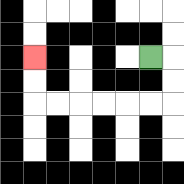{'start': '[6, 2]', 'end': '[1, 2]', 'path_directions': 'R,D,D,L,L,L,L,L,L,U,U', 'path_coordinates': '[[6, 2], [7, 2], [7, 3], [7, 4], [6, 4], [5, 4], [4, 4], [3, 4], [2, 4], [1, 4], [1, 3], [1, 2]]'}